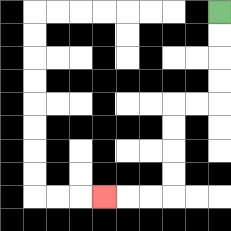{'start': '[9, 0]', 'end': '[4, 8]', 'path_directions': 'D,D,D,D,L,L,D,D,D,D,L,L,L', 'path_coordinates': '[[9, 0], [9, 1], [9, 2], [9, 3], [9, 4], [8, 4], [7, 4], [7, 5], [7, 6], [7, 7], [7, 8], [6, 8], [5, 8], [4, 8]]'}